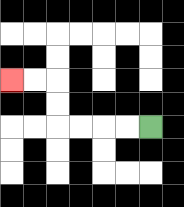{'start': '[6, 5]', 'end': '[0, 3]', 'path_directions': 'L,L,L,L,U,U,L,L', 'path_coordinates': '[[6, 5], [5, 5], [4, 5], [3, 5], [2, 5], [2, 4], [2, 3], [1, 3], [0, 3]]'}